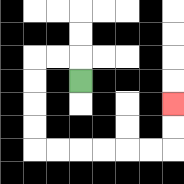{'start': '[3, 3]', 'end': '[7, 4]', 'path_directions': 'U,L,L,D,D,D,D,R,R,R,R,R,R,U,U', 'path_coordinates': '[[3, 3], [3, 2], [2, 2], [1, 2], [1, 3], [1, 4], [1, 5], [1, 6], [2, 6], [3, 6], [4, 6], [5, 6], [6, 6], [7, 6], [7, 5], [7, 4]]'}